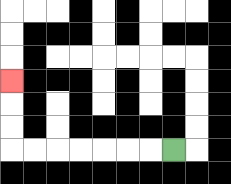{'start': '[7, 6]', 'end': '[0, 3]', 'path_directions': 'L,L,L,L,L,L,L,U,U,U', 'path_coordinates': '[[7, 6], [6, 6], [5, 6], [4, 6], [3, 6], [2, 6], [1, 6], [0, 6], [0, 5], [0, 4], [0, 3]]'}